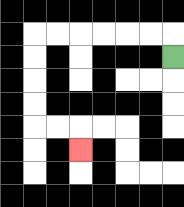{'start': '[7, 2]', 'end': '[3, 6]', 'path_directions': 'U,L,L,L,L,L,L,D,D,D,D,R,R,D', 'path_coordinates': '[[7, 2], [7, 1], [6, 1], [5, 1], [4, 1], [3, 1], [2, 1], [1, 1], [1, 2], [1, 3], [1, 4], [1, 5], [2, 5], [3, 5], [3, 6]]'}